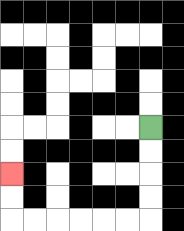{'start': '[6, 5]', 'end': '[0, 7]', 'path_directions': 'D,D,D,D,L,L,L,L,L,L,U,U', 'path_coordinates': '[[6, 5], [6, 6], [6, 7], [6, 8], [6, 9], [5, 9], [4, 9], [3, 9], [2, 9], [1, 9], [0, 9], [0, 8], [0, 7]]'}